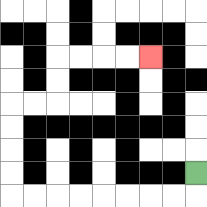{'start': '[8, 7]', 'end': '[6, 2]', 'path_directions': 'D,L,L,L,L,L,L,L,L,U,U,U,U,R,R,U,U,R,R,R,R', 'path_coordinates': '[[8, 7], [8, 8], [7, 8], [6, 8], [5, 8], [4, 8], [3, 8], [2, 8], [1, 8], [0, 8], [0, 7], [0, 6], [0, 5], [0, 4], [1, 4], [2, 4], [2, 3], [2, 2], [3, 2], [4, 2], [5, 2], [6, 2]]'}